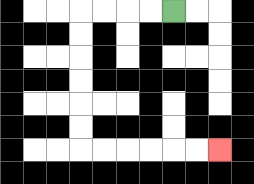{'start': '[7, 0]', 'end': '[9, 6]', 'path_directions': 'L,L,L,L,D,D,D,D,D,D,R,R,R,R,R,R', 'path_coordinates': '[[7, 0], [6, 0], [5, 0], [4, 0], [3, 0], [3, 1], [3, 2], [3, 3], [3, 4], [3, 5], [3, 6], [4, 6], [5, 6], [6, 6], [7, 6], [8, 6], [9, 6]]'}